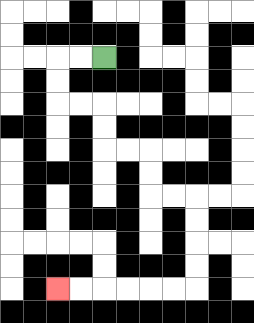{'start': '[4, 2]', 'end': '[2, 12]', 'path_directions': 'L,L,D,D,R,R,D,D,R,R,D,D,R,R,D,D,D,D,L,L,L,L,L,L', 'path_coordinates': '[[4, 2], [3, 2], [2, 2], [2, 3], [2, 4], [3, 4], [4, 4], [4, 5], [4, 6], [5, 6], [6, 6], [6, 7], [6, 8], [7, 8], [8, 8], [8, 9], [8, 10], [8, 11], [8, 12], [7, 12], [6, 12], [5, 12], [4, 12], [3, 12], [2, 12]]'}